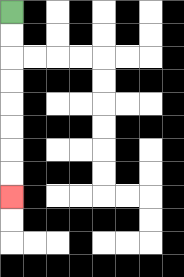{'start': '[0, 0]', 'end': '[0, 8]', 'path_directions': 'D,D,D,D,D,D,D,D', 'path_coordinates': '[[0, 0], [0, 1], [0, 2], [0, 3], [0, 4], [0, 5], [0, 6], [0, 7], [0, 8]]'}